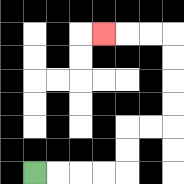{'start': '[1, 7]', 'end': '[4, 1]', 'path_directions': 'R,R,R,R,U,U,R,R,U,U,U,U,L,L,L', 'path_coordinates': '[[1, 7], [2, 7], [3, 7], [4, 7], [5, 7], [5, 6], [5, 5], [6, 5], [7, 5], [7, 4], [7, 3], [7, 2], [7, 1], [6, 1], [5, 1], [4, 1]]'}